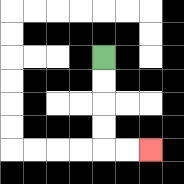{'start': '[4, 2]', 'end': '[6, 6]', 'path_directions': 'D,D,D,D,R,R', 'path_coordinates': '[[4, 2], [4, 3], [4, 4], [4, 5], [4, 6], [5, 6], [6, 6]]'}